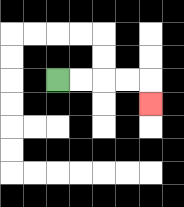{'start': '[2, 3]', 'end': '[6, 4]', 'path_directions': 'R,R,R,R,D', 'path_coordinates': '[[2, 3], [3, 3], [4, 3], [5, 3], [6, 3], [6, 4]]'}